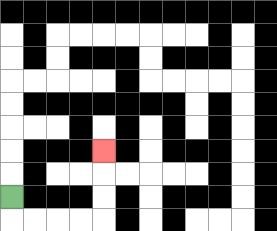{'start': '[0, 8]', 'end': '[4, 6]', 'path_directions': 'D,R,R,R,R,U,U,U', 'path_coordinates': '[[0, 8], [0, 9], [1, 9], [2, 9], [3, 9], [4, 9], [4, 8], [4, 7], [4, 6]]'}